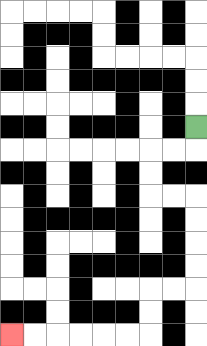{'start': '[8, 5]', 'end': '[0, 14]', 'path_directions': 'D,L,L,D,D,R,R,D,D,D,D,L,L,D,D,L,L,L,L,L,L', 'path_coordinates': '[[8, 5], [8, 6], [7, 6], [6, 6], [6, 7], [6, 8], [7, 8], [8, 8], [8, 9], [8, 10], [8, 11], [8, 12], [7, 12], [6, 12], [6, 13], [6, 14], [5, 14], [4, 14], [3, 14], [2, 14], [1, 14], [0, 14]]'}